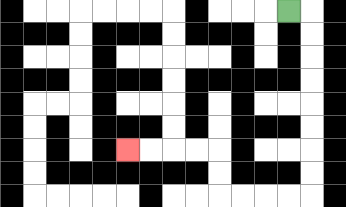{'start': '[12, 0]', 'end': '[5, 6]', 'path_directions': 'R,D,D,D,D,D,D,D,D,L,L,L,L,U,U,L,L,L,L', 'path_coordinates': '[[12, 0], [13, 0], [13, 1], [13, 2], [13, 3], [13, 4], [13, 5], [13, 6], [13, 7], [13, 8], [12, 8], [11, 8], [10, 8], [9, 8], [9, 7], [9, 6], [8, 6], [7, 6], [6, 6], [5, 6]]'}